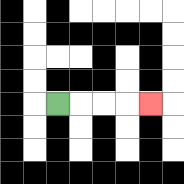{'start': '[2, 4]', 'end': '[6, 4]', 'path_directions': 'R,R,R,R', 'path_coordinates': '[[2, 4], [3, 4], [4, 4], [5, 4], [6, 4]]'}